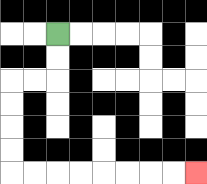{'start': '[2, 1]', 'end': '[8, 7]', 'path_directions': 'D,D,L,L,D,D,D,D,R,R,R,R,R,R,R,R', 'path_coordinates': '[[2, 1], [2, 2], [2, 3], [1, 3], [0, 3], [0, 4], [0, 5], [0, 6], [0, 7], [1, 7], [2, 7], [3, 7], [4, 7], [5, 7], [6, 7], [7, 7], [8, 7]]'}